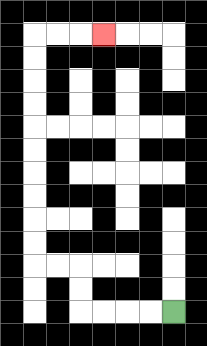{'start': '[7, 13]', 'end': '[4, 1]', 'path_directions': 'L,L,L,L,U,U,L,L,U,U,U,U,U,U,U,U,U,U,R,R,R', 'path_coordinates': '[[7, 13], [6, 13], [5, 13], [4, 13], [3, 13], [3, 12], [3, 11], [2, 11], [1, 11], [1, 10], [1, 9], [1, 8], [1, 7], [1, 6], [1, 5], [1, 4], [1, 3], [1, 2], [1, 1], [2, 1], [3, 1], [4, 1]]'}